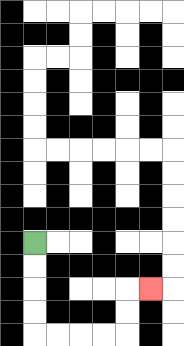{'start': '[1, 10]', 'end': '[6, 12]', 'path_directions': 'D,D,D,D,R,R,R,R,U,U,R', 'path_coordinates': '[[1, 10], [1, 11], [1, 12], [1, 13], [1, 14], [2, 14], [3, 14], [4, 14], [5, 14], [5, 13], [5, 12], [6, 12]]'}